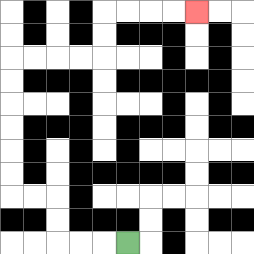{'start': '[5, 10]', 'end': '[8, 0]', 'path_directions': 'L,L,L,U,U,L,L,U,U,U,U,U,U,R,R,R,R,U,U,R,R,R,R', 'path_coordinates': '[[5, 10], [4, 10], [3, 10], [2, 10], [2, 9], [2, 8], [1, 8], [0, 8], [0, 7], [0, 6], [0, 5], [0, 4], [0, 3], [0, 2], [1, 2], [2, 2], [3, 2], [4, 2], [4, 1], [4, 0], [5, 0], [6, 0], [7, 0], [8, 0]]'}